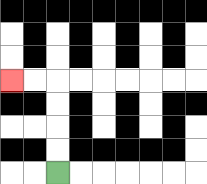{'start': '[2, 7]', 'end': '[0, 3]', 'path_directions': 'U,U,U,U,L,L', 'path_coordinates': '[[2, 7], [2, 6], [2, 5], [2, 4], [2, 3], [1, 3], [0, 3]]'}